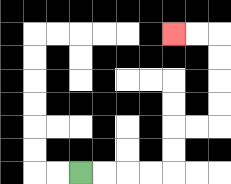{'start': '[3, 7]', 'end': '[7, 1]', 'path_directions': 'R,R,R,R,U,U,R,R,U,U,U,U,L,L', 'path_coordinates': '[[3, 7], [4, 7], [5, 7], [6, 7], [7, 7], [7, 6], [7, 5], [8, 5], [9, 5], [9, 4], [9, 3], [9, 2], [9, 1], [8, 1], [7, 1]]'}